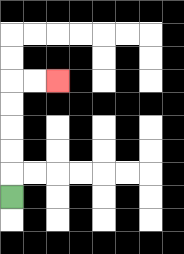{'start': '[0, 8]', 'end': '[2, 3]', 'path_directions': 'U,U,U,U,U,R,R', 'path_coordinates': '[[0, 8], [0, 7], [0, 6], [0, 5], [0, 4], [0, 3], [1, 3], [2, 3]]'}